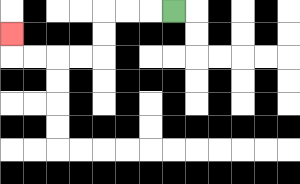{'start': '[7, 0]', 'end': '[0, 1]', 'path_directions': 'L,L,L,D,D,L,L,L,L,U', 'path_coordinates': '[[7, 0], [6, 0], [5, 0], [4, 0], [4, 1], [4, 2], [3, 2], [2, 2], [1, 2], [0, 2], [0, 1]]'}